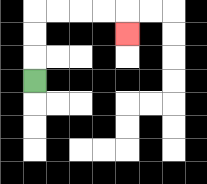{'start': '[1, 3]', 'end': '[5, 1]', 'path_directions': 'U,U,U,R,R,R,R,D', 'path_coordinates': '[[1, 3], [1, 2], [1, 1], [1, 0], [2, 0], [3, 0], [4, 0], [5, 0], [5, 1]]'}